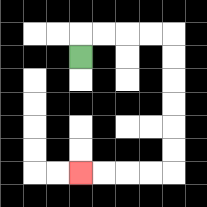{'start': '[3, 2]', 'end': '[3, 7]', 'path_directions': 'U,R,R,R,R,D,D,D,D,D,D,L,L,L,L', 'path_coordinates': '[[3, 2], [3, 1], [4, 1], [5, 1], [6, 1], [7, 1], [7, 2], [7, 3], [7, 4], [7, 5], [7, 6], [7, 7], [6, 7], [5, 7], [4, 7], [3, 7]]'}